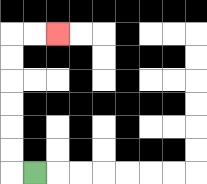{'start': '[1, 7]', 'end': '[2, 1]', 'path_directions': 'L,U,U,U,U,U,U,R,R', 'path_coordinates': '[[1, 7], [0, 7], [0, 6], [0, 5], [0, 4], [0, 3], [0, 2], [0, 1], [1, 1], [2, 1]]'}